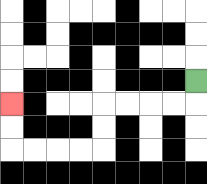{'start': '[8, 3]', 'end': '[0, 4]', 'path_directions': 'D,L,L,L,L,D,D,L,L,L,L,U,U', 'path_coordinates': '[[8, 3], [8, 4], [7, 4], [6, 4], [5, 4], [4, 4], [4, 5], [4, 6], [3, 6], [2, 6], [1, 6], [0, 6], [0, 5], [0, 4]]'}